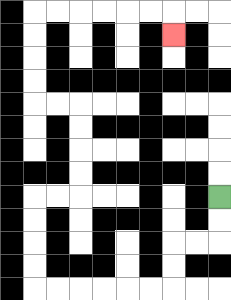{'start': '[9, 8]', 'end': '[7, 1]', 'path_directions': 'D,D,L,L,D,D,L,L,L,L,L,L,U,U,U,U,R,R,U,U,U,U,L,L,U,U,U,U,R,R,R,R,R,R,D', 'path_coordinates': '[[9, 8], [9, 9], [9, 10], [8, 10], [7, 10], [7, 11], [7, 12], [6, 12], [5, 12], [4, 12], [3, 12], [2, 12], [1, 12], [1, 11], [1, 10], [1, 9], [1, 8], [2, 8], [3, 8], [3, 7], [3, 6], [3, 5], [3, 4], [2, 4], [1, 4], [1, 3], [1, 2], [1, 1], [1, 0], [2, 0], [3, 0], [4, 0], [5, 0], [6, 0], [7, 0], [7, 1]]'}